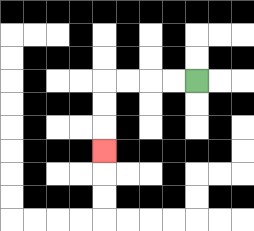{'start': '[8, 3]', 'end': '[4, 6]', 'path_directions': 'L,L,L,L,D,D,D', 'path_coordinates': '[[8, 3], [7, 3], [6, 3], [5, 3], [4, 3], [4, 4], [4, 5], [4, 6]]'}